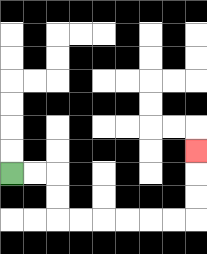{'start': '[0, 7]', 'end': '[8, 6]', 'path_directions': 'R,R,D,D,R,R,R,R,R,R,U,U,U', 'path_coordinates': '[[0, 7], [1, 7], [2, 7], [2, 8], [2, 9], [3, 9], [4, 9], [5, 9], [6, 9], [7, 9], [8, 9], [8, 8], [8, 7], [8, 6]]'}